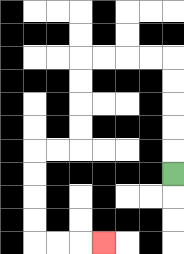{'start': '[7, 7]', 'end': '[4, 10]', 'path_directions': 'U,U,U,U,U,L,L,L,L,D,D,D,D,L,L,D,D,D,D,R,R,R', 'path_coordinates': '[[7, 7], [7, 6], [7, 5], [7, 4], [7, 3], [7, 2], [6, 2], [5, 2], [4, 2], [3, 2], [3, 3], [3, 4], [3, 5], [3, 6], [2, 6], [1, 6], [1, 7], [1, 8], [1, 9], [1, 10], [2, 10], [3, 10], [4, 10]]'}